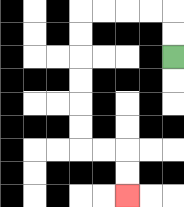{'start': '[7, 2]', 'end': '[5, 8]', 'path_directions': 'U,U,L,L,L,L,D,D,D,D,D,D,R,R,D,D', 'path_coordinates': '[[7, 2], [7, 1], [7, 0], [6, 0], [5, 0], [4, 0], [3, 0], [3, 1], [3, 2], [3, 3], [3, 4], [3, 5], [3, 6], [4, 6], [5, 6], [5, 7], [5, 8]]'}